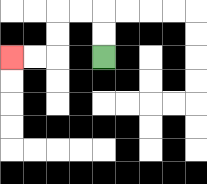{'start': '[4, 2]', 'end': '[0, 2]', 'path_directions': 'U,U,L,L,D,D,L,L', 'path_coordinates': '[[4, 2], [4, 1], [4, 0], [3, 0], [2, 0], [2, 1], [2, 2], [1, 2], [0, 2]]'}